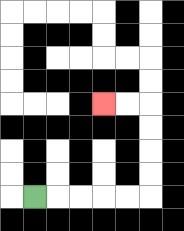{'start': '[1, 8]', 'end': '[4, 4]', 'path_directions': 'R,R,R,R,R,U,U,U,U,L,L', 'path_coordinates': '[[1, 8], [2, 8], [3, 8], [4, 8], [5, 8], [6, 8], [6, 7], [6, 6], [6, 5], [6, 4], [5, 4], [4, 4]]'}